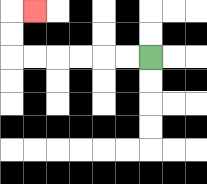{'start': '[6, 2]', 'end': '[1, 0]', 'path_directions': 'L,L,L,L,L,L,U,U,R', 'path_coordinates': '[[6, 2], [5, 2], [4, 2], [3, 2], [2, 2], [1, 2], [0, 2], [0, 1], [0, 0], [1, 0]]'}